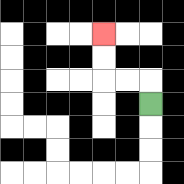{'start': '[6, 4]', 'end': '[4, 1]', 'path_directions': 'U,L,L,U,U', 'path_coordinates': '[[6, 4], [6, 3], [5, 3], [4, 3], [4, 2], [4, 1]]'}